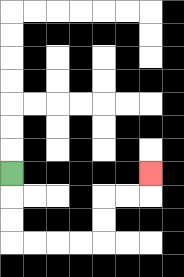{'start': '[0, 7]', 'end': '[6, 7]', 'path_directions': 'D,D,D,R,R,R,R,U,U,R,R,U', 'path_coordinates': '[[0, 7], [0, 8], [0, 9], [0, 10], [1, 10], [2, 10], [3, 10], [4, 10], [4, 9], [4, 8], [5, 8], [6, 8], [6, 7]]'}